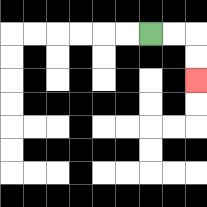{'start': '[6, 1]', 'end': '[8, 3]', 'path_directions': 'R,R,D,D', 'path_coordinates': '[[6, 1], [7, 1], [8, 1], [8, 2], [8, 3]]'}